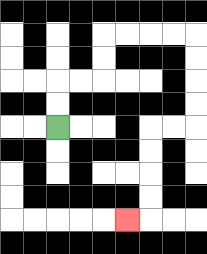{'start': '[2, 5]', 'end': '[5, 9]', 'path_directions': 'U,U,R,R,U,U,R,R,R,R,D,D,D,D,L,L,D,D,D,D,L', 'path_coordinates': '[[2, 5], [2, 4], [2, 3], [3, 3], [4, 3], [4, 2], [4, 1], [5, 1], [6, 1], [7, 1], [8, 1], [8, 2], [8, 3], [8, 4], [8, 5], [7, 5], [6, 5], [6, 6], [6, 7], [6, 8], [6, 9], [5, 9]]'}